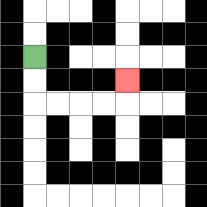{'start': '[1, 2]', 'end': '[5, 3]', 'path_directions': 'D,D,R,R,R,R,U', 'path_coordinates': '[[1, 2], [1, 3], [1, 4], [2, 4], [3, 4], [4, 4], [5, 4], [5, 3]]'}